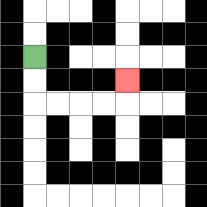{'start': '[1, 2]', 'end': '[5, 3]', 'path_directions': 'D,D,R,R,R,R,U', 'path_coordinates': '[[1, 2], [1, 3], [1, 4], [2, 4], [3, 4], [4, 4], [5, 4], [5, 3]]'}